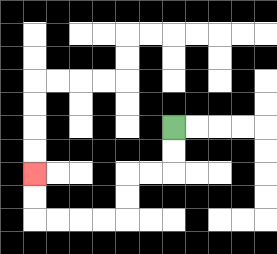{'start': '[7, 5]', 'end': '[1, 7]', 'path_directions': 'D,D,L,L,D,D,L,L,L,L,U,U', 'path_coordinates': '[[7, 5], [7, 6], [7, 7], [6, 7], [5, 7], [5, 8], [5, 9], [4, 9], [3, 9], [2, 9], [1, 9], [1, 8], [1, 7]]'}